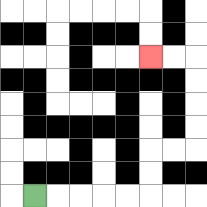{'start': '[1, 8]', 'end': '[6, 2]', 'path_directions': 'R,R,R,R,R,U,U,R,R,U,U,U,U,L,L', 'path_coordinates': '[[1, 8], [2, 8], [3, 8], [4, 8], [5, 8], [6, 8], [6, 7], [6, 6], [7, 6], [8, 6], [8, 5], [8, 4], [8, 3], [8, 2], [7, 2], [6, 2]]'}